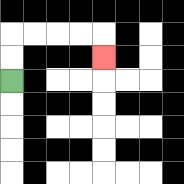{'start': '[0, 3]', 'end': '[4, 2]', 'path_directions': 'U,U,R,R,R,R,D', 'path_coordinates': '[[0, 3], [0, 2], [0, 1], [1, 1], [2, 1], [3, 1], [4, 1], [4, 2]]'}